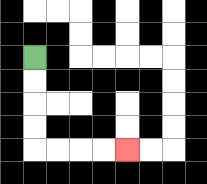{'start': '[1, 2]', 'end': '[5, 6]', 'path_directions': 'D,D,D,D,R,R,R,R', 'path_coordinates': '[[1, 2], [1, 3], [1, 4], [1, 5], [1, 6], [2, 6], [3, 6], [4, 6], [5, 6]]'}